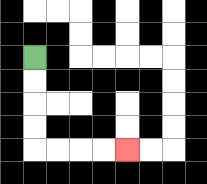{'start': '[1, 2]', 'end': '[5, 6]', 'path_directions': 'D,D,D,D,R,R,R,R', 'path_coordinates': '[[1, 2], [1, 3], [1, 4], [1, 5], [1, 6], [2, 6], [3, 6], [4, 6], [5, 6]]'}